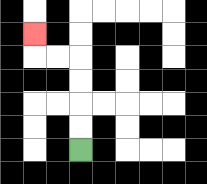{'start': '[3, 6]', 'end': '[1, 1]', 'path_directions': 'U,U,U,U,L,L,U', 'path_coordinates': '[[3, 6], [3, 5], [3, 4], [3, 3], [3, 2], [2, 2], [1, 2], [1, 1]]'}